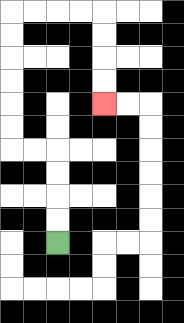{'start': '[2, 10]', 'end': '[4, 4]', 'path_directions': 'U,U,U,U,L,L,U,U,U,U,U,U,R,R,R,R,D,D,D,D', 'path_coordinates': '[[2, 10], [2, 9], [2, 8], [2, 7], [2, 6], [1, 6], [0, 6], [0, 5], [0, 4], [0, 3], [0, 2], [0, 1], [0, 0], [1, 0], [2, 0], [3, 0], [4, 0], [4, 1], [4, 2], [4, 3], [4, 4]]'}